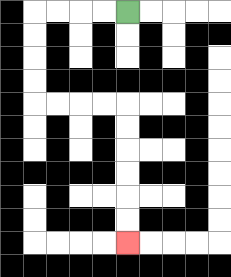{'start': '[5, 0]', 'end': '[5, 10]', 'path_directions': 'L,L,L,L,D,D,D,D,R,R,R,R,D,D,D,D,D,D', 'path_coordinates': '[[5, 0], [4, 0], [3, 0], [2, 0], [1, 0], [1, 1], [1, 2], [1, 3], [1, 4], [2, 4], [3, 4], [4, 4], [5, 4], [5, 5], [5, 6], [5, 7], [5, 8], [5, 9], [5, 10]]'}